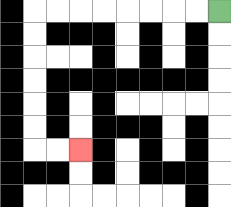{'start': '[9, 0]', 'end': '[3, 6]', 'path_directions': 'L,L,L,L,L,L,L,L,D,D,D,D,D,D,R,R', 'path_coordinates': '[[9, 0], [8, 0], [7, 0], [6, 0], [5, 0], [4, 0], [3, 0], [2, 0], [1, 0], [1, 1], [1, 2], [1, 3], [1, 4], [1, 5], [1, 6], [2, 6], [3, 6]]'}